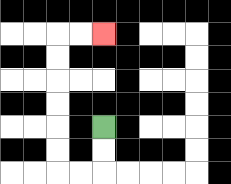{'start': '[4, 5]', 'end': '[4, 1]', 'path_directions': 'D,D,L,L,U,U,U,U,U,U,R,R', 'path_coordinates': '[[4, 5], [4, 6], [4, 7], [3, 7], [2, 7], [2, 6], [2, 5], [2, 4], [2, 3], [2, 2], [2, 1], [3, 1], [4, 1]]'}